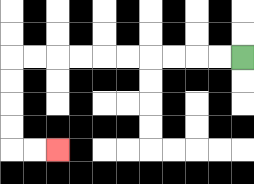{'start': '[10, 2]', 'end': '[2, 6]', 'path_directions': 'L,L,L,L,L,L,L,L,L,L,D,D,D,D,R,R', 'path_coordinates': '[[10, 2], [9, 2], [8, 2], [7, 2], [6, 2], [5, 2], [4, 2], [3, 2], [2, 2], [1, 2], [0, 2], [0, 3], [0, 4], [0, 5], [0, 6], [1, 6], [2, 6]]'}